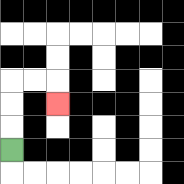{'start': '[0, 6]', 'end': '[2, 4]', 'path_directions': 'U,U,U,R,R,D', 'path_coordinates': '[[0, 6], [0, 5], [0, 4], [0, 3], [1, 3], [2, 3], [2, 4]]'}